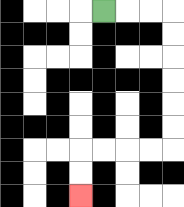{'start': '[4, 0]', 'end': '[3, 8]', 'path_directions': 'R,R,R,D,D,D,D,D,D,L,L,L,L,D,D', 'path_coordinates': '[[4, 0], [5, 0], [6, 0], [7, 0], [7, 1], [7, 2], [7, 3], [7, 4], [7, 5], [7, 6], [6, 6], [5, 6], [4, 6], [3, 6], [3, 7], [3, 8]]'}